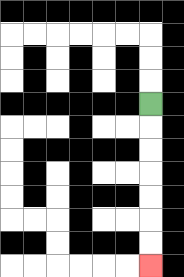{'start': '[6, 4]', 'end': '[6, 11]', 'path_directions': 'D,D,D,D,D,D,D', 'path_coordinates': '[[6, 4], [6, 5], [6, 6], [6, 7], [6, 8], [6, 9], [6, 10], [6, 11]]'}